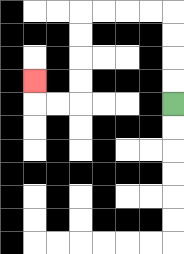{'start': '[7, 4]', 'end': '[1, 3]', 'path_directions': 'U,U,U,U,L,L,L,L,D,D,D,D,L,L,U', 'path_coordinates': '[[7, 4], [7, 3], [7, 2], [7, 1], [7, 0], [6, 0], [5, 0], [4, 0], [3, 0], [3, 1], [3, 2], [3, 3], [3, 4], [2, 4], [1, 4], [1, 3]]'}